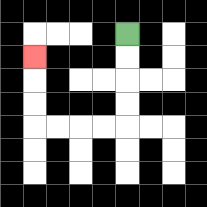{'start': '[5, 1]', 'end': '[1, 2]', 'path_directions': 'D,D,D,D,L,L,L,L,U,U,U', 'path_coordinates': '[[5, 1], [5, 2], [5, 3], [5, 4], [5, 5], [4, 5], [3, 5], [2, 5], [1, 5], [1, 4], [1, 3], [1, 2]]'}